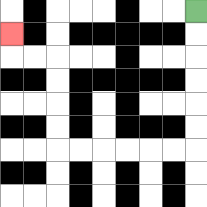{'start': '[8, 0]', 'end': '[0, 1]', 'path_directions': 'D,D,D,D,D,D,L,L,L,L,L,L,U,U,U,U,L,L,U', 'path_coordinates': '[[8, 0], [8, 1], [8, 2], [8, 3], [8, 4], [8, 5], [8, 6], [7, 6], [6, 6], [5, 6], [4, 6], [3, 6], [2, 6], [2, 5], [2, 4], [2, 3], [2, 2], [1, 2], [0, 2], [0, 1]]'}